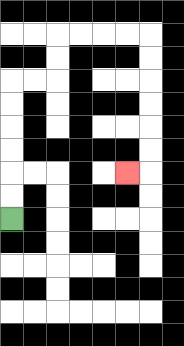{'start': '[0, 9]', 'end': '[5, 7]', 'path_directions': 'U,U,U,U,U,U,R,R,U,U,R,R,R,R,D,D,D,D,D,D,L', 'path_coordinates': '[[0, 9], [0, 8], [0, 7], [0, 6], [0, 5], [0, 4], [0, 3], [1, 3], [2, 3], [2, 2], [2, 1], [3, 1], [4, 1], [5, 1], [6, 1], [6, 2], [6, 3], [6, 4], [6, 5], [6, 6], [6, 7], [5, 7]]'}